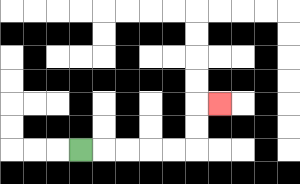{'start': '[3, 6]', 'end': '[9, 4]', 'path_directions': 'R,R,R,R,R,U,U,R', 'path_coordinates': '[[3, 6], [4, 6], [5, 6], [6, 6], [7, 6], [8, 6], [8, 5], [8, 4], [9, 4]]'}